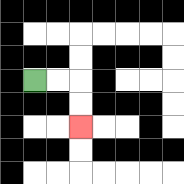{'start': '[1, 3]', 'end': '[3, 5]', 'path_directions': 'R,R,D,D', 'path_coordinates': '[[1, 3], [2, 3], [3, 3], [3, 4], [3, 5]]'}